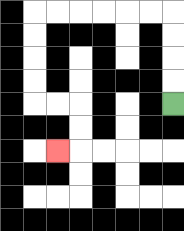{'start': '[7, 4]', 'end': '[2, 6]', 'path_directions': 'U,U,U,U,L,L,L,L,L,L,D,D,D,D,R,R,D,D,L', 'path_coordinates': '[[7, 4], [7, 3], [7, 2], [7, 1], [7, 0], [6, 0], [5, 0], [4, 0], [3, 0], [2, 0], [1, 0], [1, 1], [1, 2], [1, 3], [1, 4], [2, 4], [3, 4], [3, 5], [3, 6], [2, 6]]'}